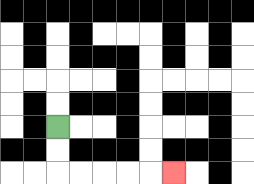{'start': '[2, 5]', 'end': '[7, 7]', 'path_directions': 'D,D,R,R,R,R,R', 'path_coordinates': '[[2, 5], [2, 6], [2, 7], [3, 7], [4, 7], [5, 7], [6, 7], [7, 7]]'}